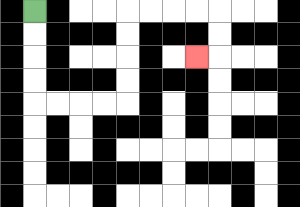{'start': '[1, 0]', 'end': '[8, 2]', 'path_directions': 'D,D,D,D,R,R,R,R,U,U,U,U,R,R,R,R,D,D,L', 'path_coordinates': '[[1, 0], [1, 1], [1, 2], [1, 3], [1, 4], [2, 4], [3, 4], [4, 4], [5, 4], [5, 3], [5, 2], [5, 1], [5, 0], [6, 0], [7, 0], [8, 0], [9, 0], [9, 1], [9, 2], [8, 2]]'}